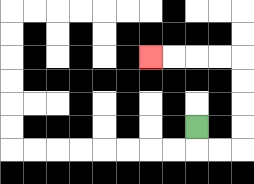{'start': '[8, 5]', 'end': '[6, 2]', 'path_directions': 'D,R,R,U,U,U,U,L,L,L,L', 'path_coordinates': '[[8, 5], [8, 6], [9, 6], [10, 6], [10, 5], [10, 4], [10, 3], [10, 2], [9, 2], [8, 2], [7, 2], [6, 2]]'}